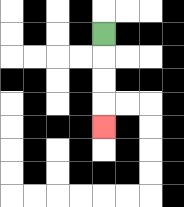{'start': '[4, 1]', 'end': '[4, 5]', 'path_directions': 'D,D,D,D', 'path_coordinates': '[[4, 1], [4, 2], [4, 3], [4, 4], [4, 5]]'}